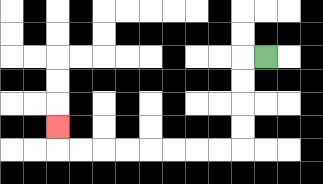{'start': '[11, 2]', 'end': '[2, 5]', 'path_directions': 'L,D,D,D,D,L,L,L,L,L,L,L,L,U', 'path_coordinates': '[[11, 2], [10, 2], [10, 3], [10, 4], [10, 5], [10, 6], [9, 6], [8, 6], [7, 6], [6, 6], [5, 6], [4, 6], [3, 6], [2, 6], [2, 5]]'}